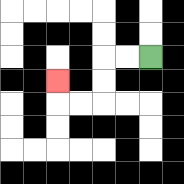{'start': '[6, 2]', 'end': '[2, 3]', 'path_directions': 'L,L,D,D,L,L,U', 'path_coordinates': '[[6, 2], [5, 2], [4, 2], [4, 3], [4, 4], [3, 4], [2, 4], [2, 3]]'}